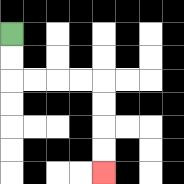{'start': '[0, 1]', 'end': '[4, 7]', 'path_directions': 'D,D,R,R,R,R,D,D,D,D', 'path_coordinates': '[[0, 1], [0, 2], [0, 3], [1, 3], [2, 3], [3, 3], [4, 3], [4, 4], [4, 5], [4, 6], [4, 7]]'}